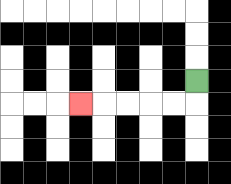{'start': '[8, 3]', 'end': '[3, 4]', 'path_directions': 'D,L,L,L,L,L', 'path_coordinates': '[[8, 3], [8, 4], [7, 4], [6, 4], [5, 4], [4, 4], [3, 4]]'}